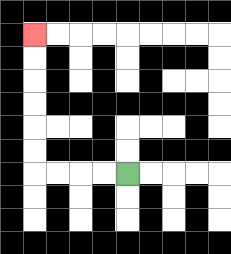{'start': '[5, 7]', 'end': '[1, 1]', 'path_directions': 'L,L,L,L,U,U,U,U,U,U', 'path_coordinates': '[[5, 7], [4, 7], [3, 7], [2, 7], [1, 7], [1, 6], [1, 5], [1, 4], [1, 3], [1, 2], [1, 1]]'}